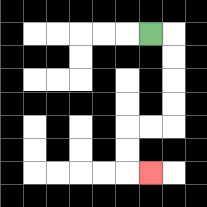{'start': '[6, 1]', 'end': '[6, 7]', 'path_directions': 'R,D,D,D,D,L,L,D,D,R', 'path_coordinates': '[[6, 1], [7, 1], [7, 2], [7, 3], [7, 4], [7, 5], [6, 5], [5, 5], [5, 6], [5, 7], [6, 7]]'}